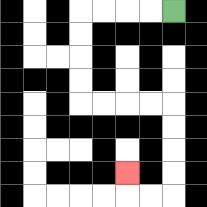{'start': '[7, 0]', 'end': '[5, 7]', 'path_directions': 'L,L,L,L,D,D,D,D,R,R,R,R,D,D,D,D,L,L,U', 'path_coordinates': '[[7, 0], [6, 0], [5, 0], [4, 0], [3, 0], [3, 1], [3, 2], [3, 3], [3, 4], [4, 4], [5, 4], [6, 4], [7, 4], [7, 5], [7, 6], [7, 7], [7, 8], [6, 8], [5, 8], [5, 7]]'}